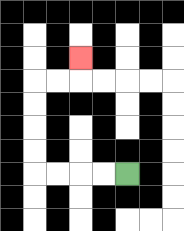{'start': '[5, 7]', 'end': '[3, 2]', 'path_directions': 'L,L,L,L,U,U,U,U,R,R,U', 'path_coordinates': '[[5, 7], [4, 7], [3, 7], [2, 7], [1, 7], [1, 6], [1, 5], [1, 4], [1, 3], [2, 3], [3, 3], [3, 2]]'}